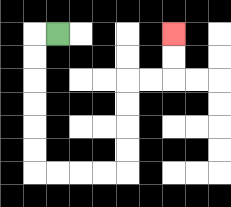{'start': '[2, 1]', 'end': '[7, 1]', 'path_directions': 'L,D,D,D,D,D,D,R,R,R,R,U,U,U,U,R,R,U,U', 'path_coordinates': '[[2, 1], [1, 1], [1, 2], [1, 3], [1, 4], [1, 5], [1, 6], [1, 7], [2, 7], [3, 7], [4, 7], [5, 7], [5, 6], [5, 5], [5, 4], [5, 3], [6, 3], [7, 3], [7, 2], [7, 1]]'}